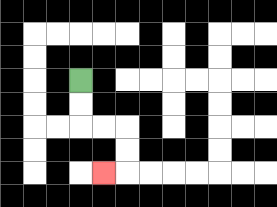{'start': '[3, 3]', 'end': '[4, 7]', 'path_directions': 'D,D,R,R,D,D,L', 'path_coordinates': '[[3, 3], [3, 4], [3, 5], [4, 5], [5, 5], [5, 6], [5, 7], [4, 7]]'}